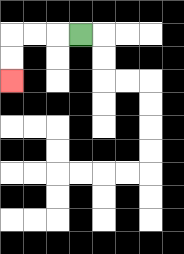{'start': '[3, 1]', 'end': '[0, 3]', 'path_directions': 'L,L,L,D,D', 'path_coordinates': '[[3, 1], [2, 1], [1, 1], [0, 1], [0, 2], [0, 3]]'}